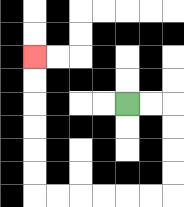{'start': '[5, 4]', 'end': '[1, 2]', 'path_directions': 'R,R,D,D,D,D,L,L,L,L,L,L,U,U,U,U,U,U', 'path_coordinates': '[[5, 4], [6, 4], [7, 4], [7, 5], [7, 6], [7, 7], [7, 8], [6, 8], [5, 8], [4, 8], [3, 8], [2, 8], [1, 8], [1, 7], [1, 6], [1, 5], [1, 4], [1, 3], [1, 2]]'}